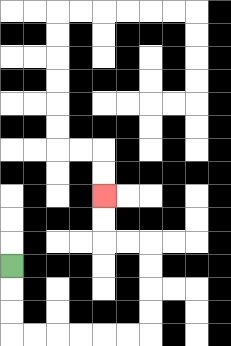{'start': '[0, 11]', 'end': '[4, 8]', 'path_directions': 'D,D,D,R,R,R,R,R,R,U,U,U,U,L,L,U,U', 'path_coordinates': '[[0, 11], [0, 12], [0, 13], [0, 14], [1, 14], [2, 14], [3, 14], [4, 14], [5, 14], [6, 14], [6, 13], [6, 12], [6, 11], [6, 10], [5, 10], [4, 10], [4, 9], [4, 8]]'}